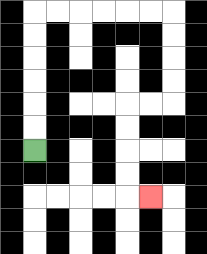{'start': '[1, 6]', 'end': '[6, 8]', 'path_directions': 'U,U,U,U,U,U,R,R,R,R,R,R,D,D,D,D,L,L,D,D,D,D,R', 'path_coordinates': '[[1, 6], [1, 5], [1, 4], [1, 3], [1, 2], [1, 1], [1, 0], [2, 0], [3, 0], [4, 0], [5, 0], [6, 0], [7, 0], [7, 1], [7, 2], [7, 3], [7, 4], [6, 4], [5, 4], [5, 5], [5, 6], [5, 7], [5, 8], [6, 8]]'}